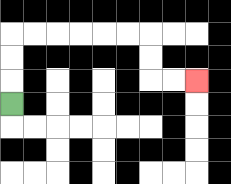{'start': '[0, 4]', 'end': '[8, 3]', 'path_directions': 'U,U,U,R,R,R,R,R,R,D,D,R,R', 'path_coordinates': '[[0, 4], [0, 3], [0, 2], [0, 1], [1, 1], [2, 1], [3, 1], [4, 1], [5, 1], [6, 1], [6, 2], [6, 3], [7, 3], [8, 3]]'}